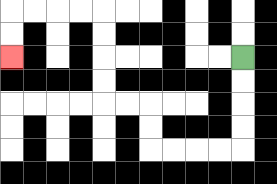{'start': '[10, 2]', 'end': '[0, 2]', 'path_directions': 'D,D,D,D,L,L,L,L,U,U,L,L,U,U,U,U,L,L,L,L,D,D', 'path_coordinates': '[[10, 2], [10, 3], [10, 4], [10, 5], [10, 6], [9, 6], [8, 6], [7, 6], [6, 6], [6, 5], [6, 4], [5, 4], [4, 4], [4, 3], [4, 2], [4, 1], [4, 0], [3, 0], [2, 0], [1, 0], [0, 0], [0, 1], [0, 2]]'}